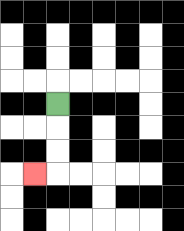{'start': '[2, 4]', 'end': '[1, 7]', 'path_directions': 'D,D,D,L', 'path_coordinates': '[[2, 4], [2, 5], [2, 6], [2, 7], [1, 7]]'}